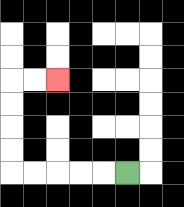{'start': '[5, 7]', 'end': '[2, 3]', 'path_directions': 'L,L,L,L,L,U,U,U,U,R,R', 'path_coordinates': '[[5, 7], [4, 7], [3, 7], [2, 7], [1, 7], [0, 7], [0, 6], [0, 5], [0, 4], [0, 3], [1, 3], [2, 3]]'}